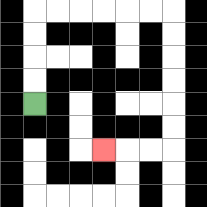{'start': '[1, 4]', 'end': '[4, 6]', 'path_directions': 'U,U,U,U,R,R,R,R,R,R,D,D,D,D,D,D,L,L,L', 'path_coordinates': '[[1, 4], [1, 3], [1, 2], [1, 1], [1, 0], [2, 0], [3, 0], [4, 0], [5, 0], [6, 0], [7, 0], [7, 1], [7, 2], [7, 3], [7, 4], [7, 5], [7, 6], [6, 6], [5, 6], [4, 6]]'}